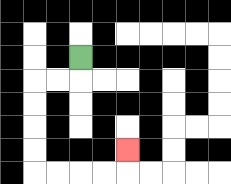{'start': '[3, 2]', 'end': '[5, 6]', 'path_directions': 'D,L,L,D,D,D,D,R,R,R,R,U', 'path_coordinates': '[[3, 2], [3, 3], [2, 3], [1, 3], [1, 4], [1, 5], [1, 6], [1, 7], [2, 7], [3, 7], [4, 7], [5, 7], [5, 6]]'}